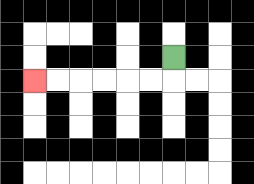{'start': '[7, 2]', 'end': '[1, 3]', 'path_directions': 'D,L,L,L,L,L,L', 'path_coordinates': '[[7, 2], [7, 3], [6, 3], [5, 3], [4, 3], [3, 3], [2, 3], [1, 3]]'}